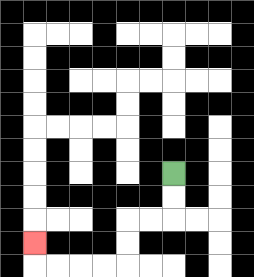{'start': '[7, 7]', 'end': '[1, 10]', 'path_directions': 'D,D,L,L,D,D,L,L,L,L,U', 'path_coordinates': '[[7, 7], [7, 8], [7, 9], [6, 9], [5, 9], [5, 10], [5, 11], [4, 11], [3, 11], [2, 11], [1, 11], [1, 10]]'}